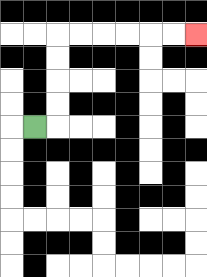{'start': '[1, 5]', 'end': '[8, 1]', 'path_directions': 'R,U,U,U,U,R,R,R,R,R,R', 'path_coordinates': '[[1, 5], [2, 5], [2, 4], [2, 3], [2, 2], [2, 1], [3, 1], [4, 1], [5, 1], [6, 1], [7, 1], [8, 1]]'}